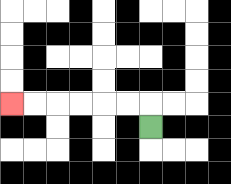{'start': '[6, 5]', 'end': '[0, 4]', 'path_directions': 'U,L,L,L,L,L,L', 'path_coordinates': '[[6, 5], [6, 4], [5, 4], [4, 4], [3, 4], [2, 4], [1, 4], [0, 4]]'}